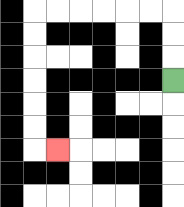{'start': '[7, 3]', 'end': '[2, 6]', 'path_directions': 'U,U,U,L,L,L,L,L,L,D,D,D,D,D,D,R', 'path_coordinates': '[[7, 3], [7, 2], [7, 1], [7, 0], [6, 0], [5, 0], [4, 0], [3, 0], [2, 0], [1, 0], [1, 1], [1, 2], [1, 3], [1, 4], [1, 5], [1, 6], [2, 6]]'}